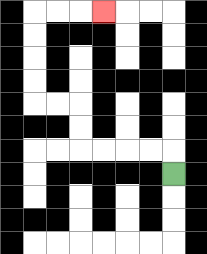{'start': '[7, 7]', 'end': '[4, 0]', 'path_directions': 'U,L,L,L,L,U,U,L,L,U,U,U,U,R,R,R', 'path_coordinates': '[[7, 7], [7, 6], [6, 6], [5, 6], [4, 6], [3, 6], [3, 5], [3, 4], [2, 4], [1, 4], [1, 3], [1, 2], [1, 1], [1, 0], [2, 0], [3, 0], [4, 0]]'}